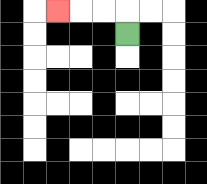{'start': '[5, 1]', 'end': '[2, 0]', 'path_directions': 'U,L,L,L', 'path_coordinates': '[[5, 1], [5, 0], [4, 0], [3, 0], [2, 0]]'}